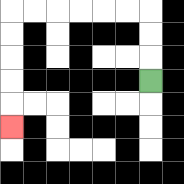{'start': '[6, 3]', 'end': '[0, 5]', 'path_directions': 'U,U,U,L,L,L,L,L,L,D,D,D,D,D', 'path_coordinates': '[[6, 3], [6, 2], [6, 1], [6, 0], [5, 0], [4, 0], [3, 0], [2, 0], [1, 0], [0, 0], [0, 1], [0, 2], [0, 3], [0, 4], [0, 5]]'}